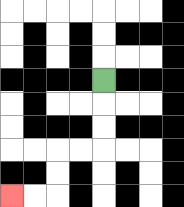{'start': '[4, 3]', 'end': '[0, 8]', 'path_directions': 'D,D,D,L,L,D,D,L,L', 'path_coordinates': '[[4, 3], [4, 4], [4, 5], [4, 6], [3, 6], [2, 6], [2, 7], [2, 8], [1, 8], [0, 8]]'}